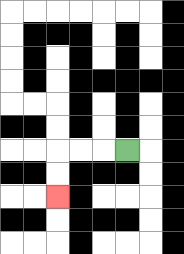{'start': '[5, 6]', 'end': '[2, 8]', 'path_directions': 'L,L,L,D,D', 'path_coordinates': '[[5, 6], [4, 6], [3, 6], [2, 6], [2, 7], [2, 8]]'}